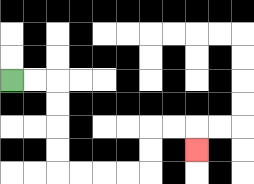{'start': '[0, 3]', 'end': '[8, 6]', 'path_directions': 'R,R,D,D,D,D,R,R,R,R,U,U,R,R,D', 'path_coordinates': '[[0, 3], [1, 3], [2, 3], [2, 4], [2, 5], [2, 6], [2, 7], [3, 7], [4, 7], [5, 7], [6, 7], [6, 6], [6, 5], [7, 5], [8, 5], [8, 6]]'}